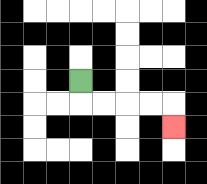{'start': '[3, 3]', 'end': '[7, 5]', 'path_directions': 'D,R,R,R,R,D', 'path_coordinates': '[[3, 3], [3, 4], [4, 4], [5, 4], [6, 4], [7, 4], [7, 5]]'}